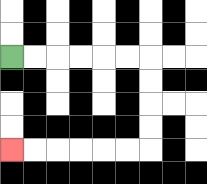{'start': '[0, 2]', 'end': '[0, 6]', 'path_directions': 'R,R,R,R,R,R,D,D,D,D,L,L,L,L,L,L', 'path_coordinates': '[[0, 2], [1, 2], [2, 2], [3, 2], [4, 2], [5, 2], [6, 2], [6, 3], [6, 4], [6, 5], [6, 6], [5, 6], [4, 6], [3, 6], [2, 6], [1, 6], [0, 6]]'}